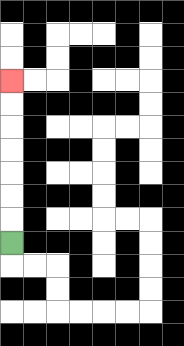{'start': '[0, 10]', 'end': '[0, 3]', 'path_directions': 'U,U,U,U,U,U,U', 'path_coordinates': '[[0, 10], [0, 9], [0, 8], [0, 7], [0, 6], [0, 5], [0, 4], [0, 3]]'}